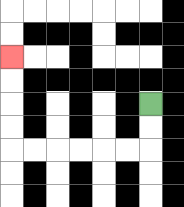{'start': '[6, 4]', 'end': '[0, 2]', 'path_directions': 'D,D,L,L,L,L,L,L,U,U,U,U', 'path_coordinates': '[[6, 4], [6, 5], [6, 6], [5, 6], [4, 6], [3, 6], [2, 6], [1, 6], [0, 6], [0, 5], [0, 4], [0, 3], [0, 2]]'}